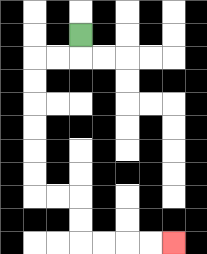{'start': '[3, 1]', 'end': '[7, 10]', 'path_directions': 'D,L,L,D,D,D,D,D,D,R,R,D,D,R,R,R,R', 'path_coordinates': '[[3, 1], [3, 2], [2, 2], [1, 2], [1, 3], [1, 4], [1, 5], [1, 6], [1, 7], [1, 8], [2, 8], [3, 8], [3, 9], [3, 10], [4, 10], [5, 10], [6, 10], [7, 10]]'}